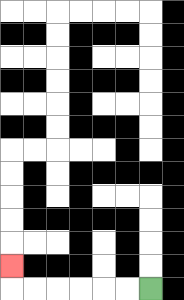{'start': '[6, 12]', 'end': '[0, 11]', 'path_directions': 'L,L,L,L,L,L,U', 'path_coordinates': '[[6, 12], [5, 12], [4, 12], [3, 12], [2, 12], [1, 12], [0, 12], [0, 11]]'}